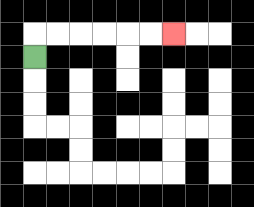{'start': '[1, 2]', 'end': '[7, 1]', 'path_directions': 'U,R,R,R,R,R,R', 'path_coordinates': '[[1, 2], [1, 1], [2, 1], [3, 1], [4, 1], [5, 1], [6, 1], [7, 1]]'}